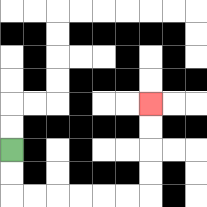{'start': '[0, 6]', 'end': '[6, 4]', 'path_directions': 'D,D,R,R,R,R,R,R,U,U,U,U', 'path_coordinates': '[[0, 6], [0, 7], [0, 8], [1, 8], [2, 8], [3, 8], [4, 8], [5, 8], [6, 8], [6, 7], [6, 6], [6, 5], [6, 4]]'}